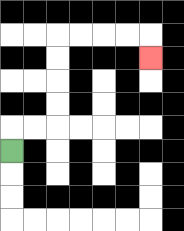{'start': '[0, 6]', 'end': '[6, 2]', 'path_directions': 'U,R,R,U,U,U,U,R,R,R,R,D', 'path_coordinates': '[[0, 6], [0, 5], [1, 5], [2, 5], [2, 4], [2, 3], [2, 2], [2, 1], [3, 1], [4, 1], [5, 1], [6, 1], [6, 2]]'}